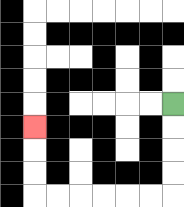{'start': '[7, 4]', 'end': '[1, 5]', 'path_directions': 'D,D,D,D,L,L,L,L,L,L,U,U,U', 'path_coordinates': '[[7, 4], [7, 5], [7, 6], [7, 7], [7, 8], [6, 8], [5, 8], [4, 8], [3, 8], [2, 8], [1, 8], [1, 7], [1, 6], [1, 5]]'}